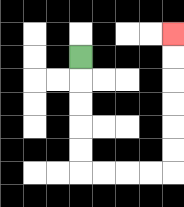{'start': '[3, 2]', 'end': '[7, 1]', 'path_directions': 'D,D,D,D,D,R,R,R,R,U,U,U,U,U,U', 'path_coordinates': '[[3, 2], [3, 3], [3, 4], [3, 5], [3, 6], [3, 7], [4, 7], [5, 7], [6, 7], [7, 7], [7, 6], [7, 5], [7, 4], [7, 3], [7, 2], [7, 1]]'}